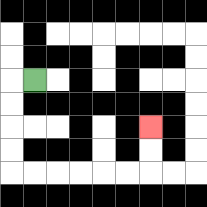{'start': '[1, 3]', 'end': '[6, 5]', 'path_directions': 'L,D,D,D,D,R,R,R,R,R,R,U,U', 'path_coordinates': '[[1, 3], [0, 3], [0, 4], [0, 5], [0, 6], [0, 7], [1, 7], [2, 7], [3, 7], [4, 7], [5, 7], [6, 7], [6, 6], [6, 5]]'}